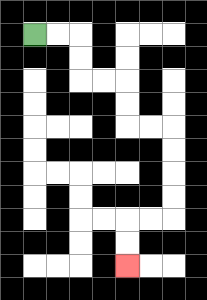{'start': '[1, 1]', 'end': '[5, 11]', 'path_directions': 'R,R,D,D,R,R,D,D,R,R,D,D,D,D,L,L,D,D', 'path_coordinates': '[[1, 1], [2, 1], [3, 1], [3, 2], [3, 3], [4, 3], [5, 3], [5, 4], [5, 5], [6, 5], [7, 5], [7, 6], [7, 7], [7, 8], [7, 9], [6, 9], [5, 9], [5, 10], [5, 11]]'}